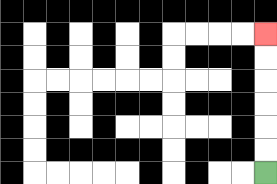{'start': '[11, 7]', 'end': '[11, 1]', 'path_directions': 'U,U,U,U,U,U', 'path_coordinates': '[[11, 7], [11, 6], [11, 5], [11, 4], [11, 3], [11, 2], [11, 1]]'}